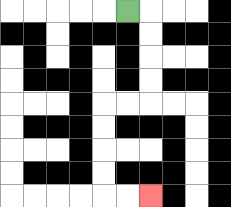{'start': '[5, 0]', 'end': '[6, 8]', 'path_directions': 'R,D,D,D,D,L,L,D,D,D,D,R,R', 'path_coordinates': '[[5, 0], [6, 0], [6, 1], [6, 2], [6, 3], [6, 4], [5, 4], [4, 4], [4, 5], [4, 6], [4, 7], [4, 8], [5, 8], [6, 8]]'}